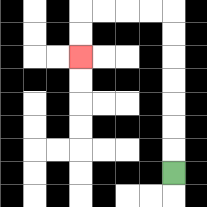{'start': '[7, 7]', 'end': '[3, 2]', 'path_directions': 'U,U,U,U,U,U,U,L,L,L,L,D,D', 'path_coordinates': '[[7, 7], [7, 6], [7, 5], [7, 4], [7, 3], [7, 2], [7, 1], [7, 0], [6, 0], [5, 0], [4, 0], [3, 0], [3, 1], [3, 2]]'}